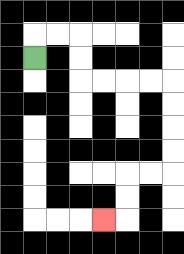{'start': '[1, 2]', 'end': '[4, 9]', 'path_directions': 'U,R,R,D,D,R,R,R,R,D,D,D,D,L,L,D,D,L', 'path_coordinates': '[[1, 2], [1, 1], [2, 1], [3, 1], [3, 2], [3, 3], [4, 3], [5, 3], [6, 3], [7, 3], [7, 4], [7, 5], [7, 6], [7, 7], [6, 7], [5, 7], [5, 8], [5, 9], [4, 9]]'}